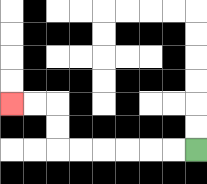{'start': '[8, 6]', 'end': '[0, 4]', 'path_directions': 'L,L,L,L,L,L,U,U,L,L', 'path_coordinates': '[[8, 6], [7, 6], [6, 6], [5, 6], [4, 6], [3, 6], [2, 6], [2, 5], [2, 4], [1, 4], [0, 4]]'}